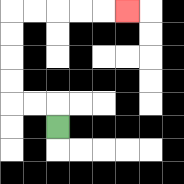{'start': '[2, 5]', 'end': '[5, 0]', 'path_directions': 'U,L,L,U,U,U,U,R,R,R,R,R', 'path_coordinates': '[[2, 5], [2, 4], [1, 4], [0, 4], [0, 3], [0, 2], [0, 1], [0, 0], [1, 0], [2, 0], [3, 0], [4, 0], [5, 0]]'}